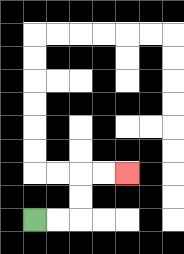{'start': '[1, 9]', 'end': '[5, 7]', 'path_directions': 'R,R,U,U,R,R', 'path_coordinates': '[[1, 9], [2, 9], [3, 9], [3, 8], [3, 7], [4, 7], [5, 7]]'}